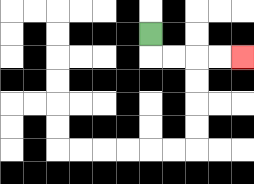{'start': '[6, 1]', 'end': '[10, 2]', 'path_directions': 'D,R,R,R,R', 'path_coordinates': '[[6, 1], [6, 2], [7, 2], [8, 2], [9, 2], [10, 2]]'}